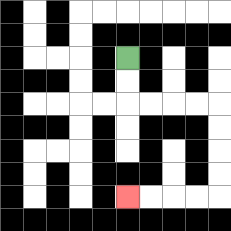{'start': '[5, 2]', 'end': '[5, 8]', 'path_directions': 'D,D,R,R,R,R,D,D,D,D,L,L,L,L', 'path_coordinates': '[[5, 2], [5, 3], [5, 4], [6, 4], [7, 4], [8, 4], [9, 4], [9, 5], [9, 6], [9, 7], [9, 8], [8, 8], [7, 8], [6, 8], [5, 8]]'}